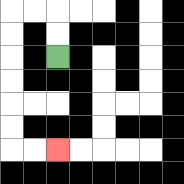{'start': '[2, 2]', 'end': '[2, 6]', 'path_directions': 'U,U,L,L,D,D,D,D,D,D,R,R', 'path_coordinates': '[[2, 2], [2, 1], [2, 0], [1, 0], [0, 0], [0, 1], [0, 2], [0, 3], [0, 4], [0, 5], [0, 6], [1, 6], [2, 6]]'}